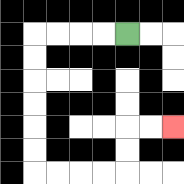{'start': '[5, 1]', 'end': '[7, 5]', 'path_directions': 'L,L,L,L,D,D,D,D,D,D,R,R,R,R,U,U,R,R', 'path_coordinates': '[[5, 1], [4, 1], [3, 1], [2, 1], [1, 1], [1, 2], [1, 3], [1, 4], [1, 5], [1, 6], [1, 7], [2, 7], [3, 7], [4, 7], [5, 7], [5, 6], [5, 5], [6, 5], [7, 5]]'}